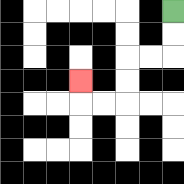{'start': '[7, 0]', 'end': '[3, 3]', 'path_directions': 'D,D,L,L,D,D,L,L,U', 'path_coordinates': '[[7, 0], [7, 1], [7, 2], [6, 2], [5, 2], [5, 3], [5, 4], [4, 4], [3, 4], [3, 3]]'}